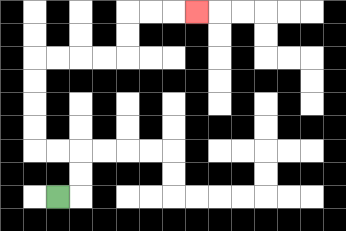{'start': '[2, 8]', 'end': '[8, 0]', 'path_directions': 'R,U,U,L,L,U,U,U,U,R,R,R,R,U,U,R,R,R', 'path_coordinates': '[[2, 8], [3, 8], [3, 7], [3, 6], [2, 6], [1, 6], [1, 5], [1, 4], [1, 3], [1, 2], [2, 2], [3, 2], [4, 2], [5, 2], [5, 1], [5, 0], [6, 0], [7, 0], [8, 0]]'}